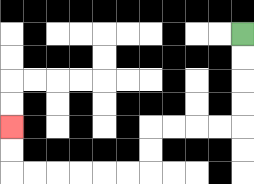{'start': '[10, 1]', 'end': '[0, 5]', 'path_directions': 'D,D,D,D,L,L,L,L,D,D,L,L,L,L,L,L,U,U', 'path_coordinates': '[[10, 1], [10, 2], [10, 3], [10, 4], [10, 5], [9, 5], [8, 5], [7, 5], [6, 5], [6, 6], [6, 7], [5, 7], [4, 7], [3, 7], [2, 7], [1, 7], [0, 7], [0, 6], [0, 5]]'}